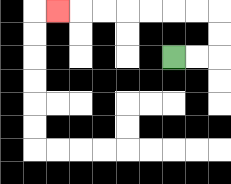{'start': '[7, 2]', 'end': '[2, 0]', 'path_directions': 'R,R,U,U,L,L,L,L,L,L,L', 'path_coordinates': '[[7, 2], [8, 2], [9, 2], [9, 1], [9, 0], [8, 0], [7, 0], [6, 0], [5, 0], [4, 0], [3, 0], [2, 0]]'}